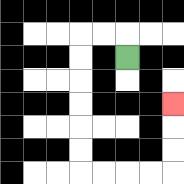{'start': '[5, 2]', 'end': '[7, 4]', 'path_directions': 'U,L,L,D,D,D,D,D,D,R,R,R,R,U,U,U', 'path_coordinates': '[[5, 2], [5, 1], [4, 1], [3, 1], [3, 2], [3, 3], [3, 4], [3, 5], [3, 6], [3, 7], [4, 7], [5, 7], [6, 7], [7, 7], [7, 6], [7, 5], [7, 4]]'}